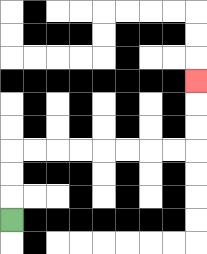{'start': '[0, 9]', 'end': '[8, 3]', 'path_directions': 'U,U,U,R,R,R,R,R,R,R,R,U,U,U', 'path_coordinates': '[[0, 9], [0, 8], [0, 7], [0, 6], [1, 6], [2, 6], [3, 6], [4, 6], [5, 6], [6, 6], [7, 6], [8, 6], [8, 5], [8, 4], [8, 3]]'}